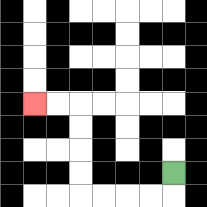{'start': '[7, 7]', 'end': '[1, 4]', 'path_directions': 'D,L,L,L,L,U,U,U,U,L,L', 'path_coordinates': '[[7, 7], [7, 8], [6, 8], [5, 8], [4, 8], [3, 8], [3, 7], [3, 6], [3, 5], [3, 4], [2, 4], [1, 4]]'}